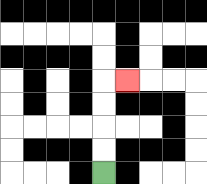{'start': '[4, 7]', 'end': '[5, 3]', 'path_directions': 'U,U,U,U,R', 'path_coordinates': '[[4, 7], [4, 6], [4, 5], [4, 4], [4, 3], [5, 3]]'}